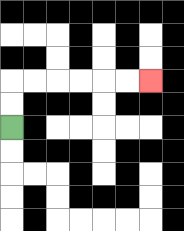{'start': '[0, 5]', 'end': '[6, 3]', 'path_directions': 'U,U,R,R,R,R,R,R', 'path_coordinates': '[[0, 5], [0, 4], [0, 3], [1, 3], [2, 3], [3, 3], [4, 3], [5, 3], [6, 3]]'}